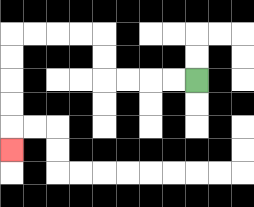{'start': '[8, 3]', 'end': '[0, 6]', 'path_directions': 'L,L,L,L,U,U,L,L,L,L,D,D,D,D,D', 'path_coordinates': '[[8, 3], [7, 3], [6, 3], [5, 3], [4, 3], [4, 2], [4, 1], [3, 1], [2, 1], [1, 1], [0, 1], [0, 2], [0, 3], [0, 4], [0, 5], [0, 6]]'}